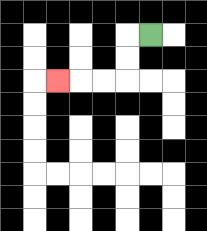{'start': '[6, 1]', 'end': '[2, 3]', 'path_directions': 'L,D,D,L,L,L', 'path_coordinates': '[[6, 1], [5, 1], [5, 2], [5, 3], [4, 3], [3, 3], [2, 3]]'}